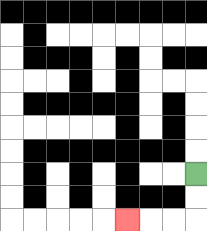{'start': '[8, 7]', 'end': '[5, 9]', 'path_directions': 'D,D,L,L,L', 'path_coordinates': '[[8, 7], [8, 8], [8, 9], [7, 9], [6, 9], [5, 9]]'}